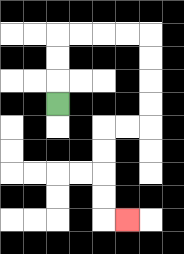{'start': '[2, 4]', 'end': '[5, 9]', 'path_directions': 'U,U,U,R,R,R,R,D,D,D,D,L,L,D,D,D,D,R', 'path_coordinates': '[[2, 4], [2, 3], [2, 2], [2, 1], [3, 1], [4, 1], [5, 1], [6, 1], [6, 2], [6, 3], [6, 4], [6, 5], [5, 5], [4, 5], [4, 6], [4, 7], [4, 8], [4, 9], [5, 9]]'}